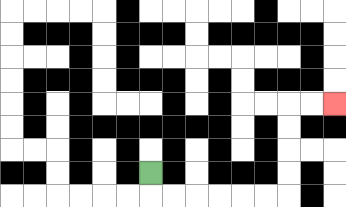{'start': '[6, 7]', 'end': '[14, 4]', 'path_directions': 'D,R,R,R,R,R,R,U,U,U,U,R,R', 'path_coordinates': '[[6, 7], [6, 8], [7, 8], [8, 8], [9, 8], [10, 8], [11, 8], [12, 8], [12, 7], [12, 6], [12, 5], [12, 4], [13, 4], [14, 4]]'}